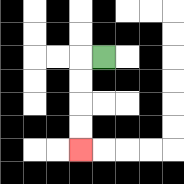{'start': '[4, 2]', 'end': '[3, 6]', 'path_directions': 'L,D,D,D,D', 'path_coordinates': '[[4, 2], [3, 2], [3, 3], [3, 4], [3, 5], [3, 6]]'}